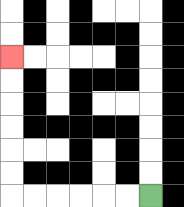{'start': '[6, 8]', 'end': '[0, 2]', 'path_directions': 'L,L,L,L,L,L,U,U,U,U,U,U', 'path_coordinates': '[[6, 8], [5, 8], [4, 8], [3, 8], [2, 8], [1, 8], [0, 8], [0, 7], [0, 6], [0, 5], [0, 4], [0, 3], [0, 2]]'}